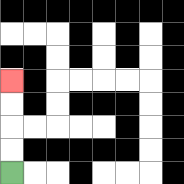{'start': '[0, 7]', 'end': '[0, 3]', 'path_directions': 'U,U,U,U', 'path_coordinates': '[[0, 7], [0, 6], [0, 5], [0, 4], [0, 3]]'}